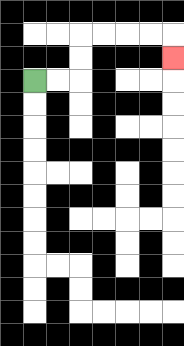{'start': '[1, 3]', 'end': '[7, 2]', 'path_directions': 'R,R,U,U,R,R,R,R,D', 'path_coordinates': '[[1, 3], [2, 3], [3, 3], [3, 2], [3, 1], [4, 1], [5, 1], [6, 1], [7, 1], [7, 2]]'}